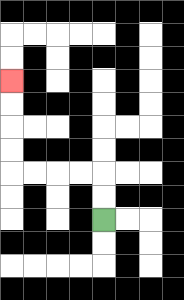{'start': '[4, 9]', 'end': '[0, 3]', 'path_directions': 'U,U,L,L,L,L,U,U,U,U', 'path_coordinates': '[[4, 9], [4, 8], [4, 7], [3, 7], [2, 7], [1, 7], [0, 7], [0, 6], [0, 5], [0, 4], [0, 3]]'}